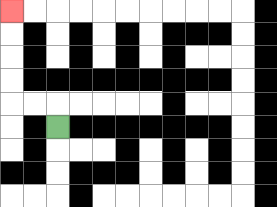{'start': '[2, 5]', 'end': '[0, 0]', 'path_directions': 'U,L,L,U,U,U,U', 'path_coordinates': '[[2, 5], [2, 4], [1, 4], [0, 4], [0, 3], [0, 2], [0, 1], [0, 0]]'}